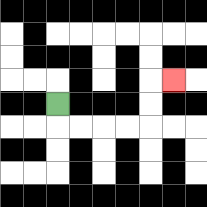{'start': '[2, 4]', 'end': '[7, 3]', 'path_directions': 'D,R,R,R,R,U,U,R', 'path_coordinates': '[[2, 4], [2, 5], [3, 5], [4, 5], [5, 5], [6, 5], [6, 4], [6, 3], [7, 3]]'}